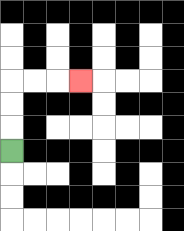{'start': '[0, 6]', 'end': '[3, 3]', 'path_directions': 'U,U,U,R,R,R', 'path_coordinates': '[[0, 6], [0, 5], [0, 4], [0, 3], [1, 3], [2, 3], [3, 3]]'}